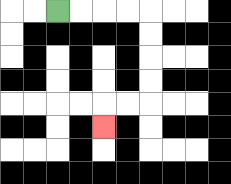{'start': '[2, 0]', 'end': '[4, 5]', 'path_directions': 'R,R,R,R,D,D,D,D,L,L,D', 'path_coordinates': '[[2, 0], [3, 0], [4, 0], [5, 0], [6, 0], [6, 1], [6, 2], [6, 3], [6, 4], [5, 4], [4, 4], [4, 5]]'}